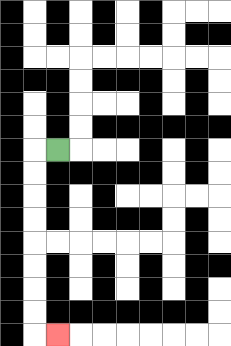{'start': '[2, 6]', 'end': '[2, 14]', 'path_directions': 'L,D,D,D,D,D,D,D,D,R', 'path_coordinates': '[[2, 6], [1, 6], [1, 7], [1, 8], [1, 9], [1, 10], [1, 11], [1, 12], [1, 13], [1, 14], [2, 14]]'}